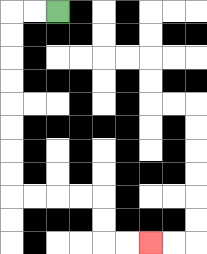{'start': '[2, 0]', 'end': '[6, 10]', 'path_directions': 'L,L,D,D,D,D,D,D,D,D,R,R,R,R,D,D,R,R', 'path_coordinates': '[[2, 0], [1, 0], [0, 0], [0, 1], [0, 2], [0, 3], [0, 4], [0, 5], [0, 6], [0, 7], [0, 8], [1, 8], [2, 8], [3, 8], [4, 8], [4, 9], [4, 10], [5, 10], [6, 10]]'}